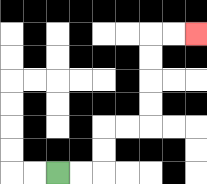{'start': '[2, 7]', 'end': '[8, 1]', 'path_directions': 'R,R,U,U,R,R,U,U,U,U,R,R', 'path_coordinates': '[[2, 7], [3, 7], [4, 7], [4, 6], [4, 5], [5, 5], [6, 5], [6, 4], [6, 3], [6, 2], [6, 1], [7, 1], [8, 1]]'}